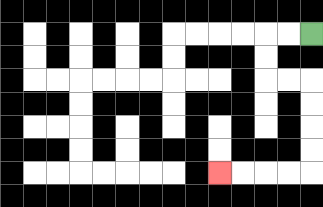{'start': '[13, 1]', 'end': '[9, 7]', 'path_directions': 'L,L,D,D,R,R,D,D,D,D,L,L,L,L', 'path_coordinates': '[[13, 1], [12, 1], [11, 1], [11, 2], [11, 3], [12, 3], [13, 3], [13, 4], [13, 5], [13, 6], [13, 7], [12, 7], [11, 7], [10, 7], [9, 7]]'}